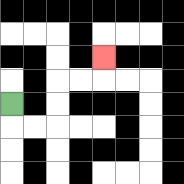{'start': '[0, 4]', 'end': '[4, 2]', 'path_directions': 'D,R,R,U,U,R,R,U', 'path_coordinates': '[[0, 4], [0, 5], [1, 5], [2, 5], [2, 4], [2, 3], [3, 3], [4, 3], [4, 2]]'}